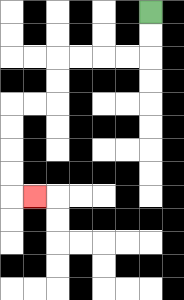{'start': '[6, 0]', 'end': '[1, 8]', 'path_directions': 'D,D,L,L,L,L,D,D,L,L,D,D,D,D,R', 'path_coordinates': '[[6, 0], [6, 1], [6, 2], [5, 2], [4, 2], [3, 2], [2, 2], [2, 3], [2, 4], [1, 4], [0, 4], [0, 5], [0, 6], [0, 7], [0, 8], [1, 8]]'}